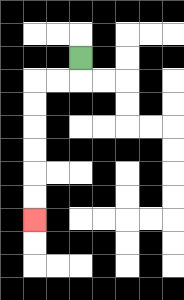{'start': '[3, 2]', 'end': '[1, 9]', 'path_directions': 'D,L,L,D,D,D,D,D,D', 'path_coordinates': '[[3, 2], [3, 3], [2, 3], [1, 3], [1, 4], [1, 5], [1, 6], [1, 7], [1, 8], [1, 9]]'}